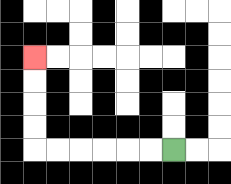{'start': '[7, 6]', 'end': '[1, 2]', 'path_directions': 'L,L,L,L,L,L,U,U,U,U', 'path_coordinates': '[[7, 6], [6, 6], [5, 6], [4, 6], [3, 6], [2, 6], [1, 6], [1, 5], [1, 4], [1, 3], [1, 2]]'}